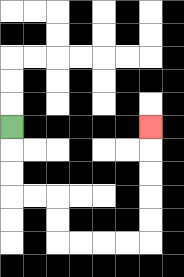{'start': '[0, 5]', 'end': '[6, 5]', 'path_directions': 'D,D,D,R,R,D,D,R,R,R,R,U,U,U,U,U', 'path_coordinates': '[[0, 5], [0, 6], [0, 7], [0, 8], [1, 8], [2, 8], [2, 9], [2, 10], [3, 10], [4, 10], [5, 10], [6, 10], [6, 9], [6, 8], [6, 7], [6, 6], [6, 5]]'}